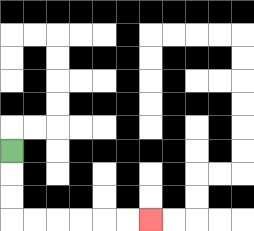{'start': '[0, 6]', 'end': '[6, 9]', 'path_directions': 'D,D,D,R,R,R,R,R,R', 'path_coordinates': '[[0, 6], [0, 7], [0, 8], [0, 9], [1, 9], [2, 9], [3, 9], [4, 9], [5, 9], [6, 9]]'}